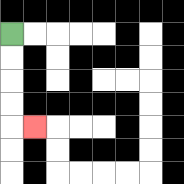{'start': '[0, 1]', 'end': '[1, 5]', 'path_directions': 'D,D,D,D,R', 'path_coordinates': '[[0, 1], [0, 2], [0, 3], [0, 4], [0, 5], [1, 5]]'}